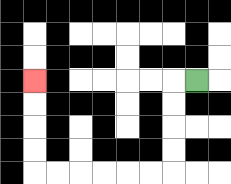{'start': '[8, 3]', 'end': '[1, 3]', 'path_directions': 'L,D,D,D,D,L,L,L,L,L,L,U,U,U,U', 'path_coordinates': '[[8, 3], [7, 3], [7, 4], [7, 5], [7, 6], [7, 7], [6, 7], [5, 7], [4, 7], [3, 7], [2, 7], [1, 7], [1, 6], [1, 5], [1, 4], [1, 3]]'}